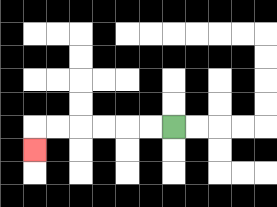{'start': '[7, 5]', 'end': '[1, 6]', 'path_directions': 'L,L,L,L,L,L,D', 'path_coordinates': '[[7, 5], [6, 5], [5, 5], [4, 5], [3, 5], [2, 5], [1, 5], [1, 6]]'}